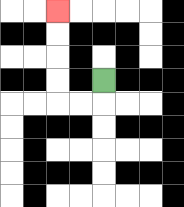{'start': '[4, 3]', 'end': '[2, 0]', 'path_directions': 'D,L,L,U,U,U,U', 'path_coordinates': '[[4, 3], [4, 4], [3, 4], [2, 4], [2, 3], [2, 2], [2, 1], [2, 0]]'}